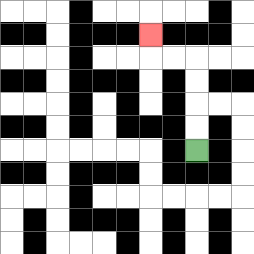{'start': '[8, 6]', 'end': '[6, 1]', 'path_directions': 'U,U,U,U,L,L,U', 'path_coordinates': '[[8, 6], [8, 5], [8, 4], [8, 3], [8, 2], [7, 2], [6, 2], [6, 1]]'}